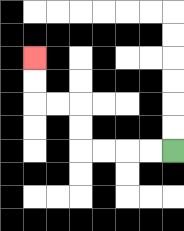{'start': '[7, 6]', 'end': '[1, 2]', 'path_directions': 'L,L,L,L,U,U,L,L,U,U', 'path_coordinates': '[[7, 6], [6, 6], [5, 6], [4, 6], [3, 6], [3, 5], [3, 4], [2, 4], [1, 4], [1, 3], [1, 2]]'}